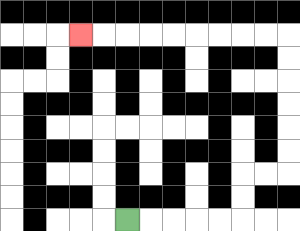{'start': '[5, 9]', 'end': '[3, 1]', 'path_directions': 'R,R,R,R,R,U,U,R,R,U,U,U,U,U,U,L,L,L,L,L,L,L,L,L', 'path_coordinates': '[[5, 9], [6, 9], [7, 9], [8, 9], [9, 9], [10, 9], [10, 8], [10, 7], [11, 7], [12, 7], [12, 6], [12, 5], [12, 4], [12, 3], [12, 2], [12, 1], [11, 1], [10, 1], [9, 1], [8, 1], [7, 1], [6, 1], [5, 1], [4, 1], [3, 1]]'}